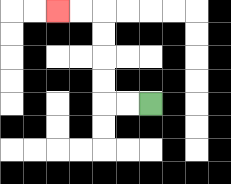{'start': '[6, 4]', 'end': '[2, 0]', 'path_directions': 'L,L,U,U,U,U,L,L', 'path_coordinates': '[[6, 4], [5, 4], [4, 4], [4, 3], [4, 2], [4, 1], [4, 0], [3, 0], [2, 0]]'}